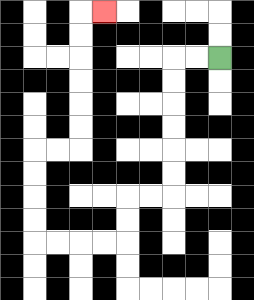{'start': '[9, 2]', 'end': '[4, 0]', 'path_directions': 'L,L,D,D,D,D,D,D,L,L,D,D,L,L,L,L,U,U,U,U,R,R,U,U,U,U,U,U,R', 'path_coordinates': '[[9, 2], [8, 2], [7, 2], [7, 3], [7, 4], [7, 5], [7, 6], [7, 7], [7, 8], [6, 8], [5, 8], [5, 9], [5, 10], [4, 10], [3, 10], [2, 10], [1, 10], [1, 9], [1, 8], [1, 7], [1, 6], [2, 6], [3, 6], [3, 5], [3, 4], [3, 3], [3, 2], [3, 1], [3, 0], [4, 0]]'}